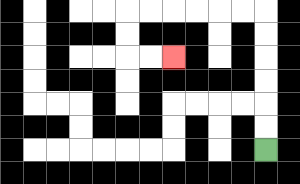{'start': '[11, 6]', 'end': '[7, 2]', 'path_directions': 'U,U,U,U,U,U,L,L,L,L,L,L,D,D,R,R', 'path_coordinates': '[[11, 6], [11, 5], [11, 4], [11, 3], [11, 2], [11, 1], [11, 0], [10, 0], [9, 0], [8, 0], [7, 0], [6, 0], [5, 0], [5, 1], [5, 2], [6, 2], [7, 2]]'}